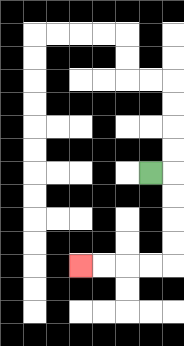{'start': '[6, 7]', 'end': '[3, 11]', 'path_directions': 'R,D,D,D,D,L,L,L,L', 'path_coordinates': '[[6, 7], [7, 7], [7, 8], [7, 9], [7, 10], [7, 11], [6, 11], [5, 11], [4, 11], [3, 11]]'}